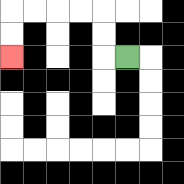{'start': '[5, 2]', 'end': '[0, 2]', 'path_directions': 'L,U,U,L,L,L,L,D,D', 'path_coordinates': '[[5, 2], [4, 2], [4, 1], [4, 0], [3, 0], [2, 0], [1, 0], [0, 0], [0, 1], [0, 2]]'}